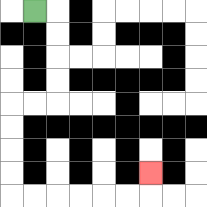{'start': '[1, 0]', 'end': '[6, 7]', 'path_directions': 'R,D,D,D,D,L,L,D,D,D,D,R,R,R,R,R,R,U', 'path_coordinates': '[[1, 0], [2, 0], [2, 1], [2, 2], [2, 3], [2, 4], [1, 4], [0, 4], [0, 5], [0, 6], [0, 7], [0, 8], [1, 8], [2, 8], [3, 8], [4, 8], [5, 8], [6, 8], [6, 7]]'}